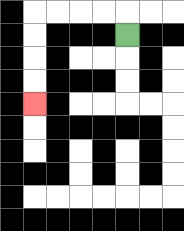{'start': '[5, 1]', 'end': '[1, 4]', 'path_directions': 'U,L,L,L,L,D,D,D,D', 'path_coordinates': '[[5, 1], [5, 0], [4, 0], [3, 0], [2, 0], [1, 0], [1, 1], [1, 2], [1, 3], [1, 4]]'}